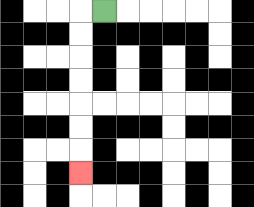{'start': '[4, 0]', 'end': '[3, 7]', 'path_directions': 'L,D,D,D,D,D,D,D', 'path_coordinates': '[[4, 0], [3, 0], [3, 1], [3, 2], [3, 3], [3, 4], [3, 5], [3, 6], [3, 7]]'}